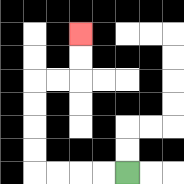{'start': '[5, 7]', 'end': '[3, 1]', 'path_directions': 'L,L,L,L,U,U,U,U,R,R,U,U', 'path_coordinates': '[[5, 7], [4, 7], [3, 7], [2, 7], [1, 7], [1, 6], [1, 5], [1, 4], [1, 3], [2, 3], [3, 3], [3, 2], [3, 1]]'}